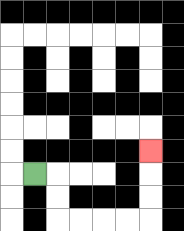{'start': '[1, 7]', 'end': '[6, 6]', 'path_directions': 'R,D,D,R,R,R,R,U,U,U', 'path_coordinates': '[[1, 7], [2, 7], [2, 8], [2, 9], [3, 9], [4, 9], [5, 9], [6, 9], [6, 8], [6, 7], [6, 6]]'}